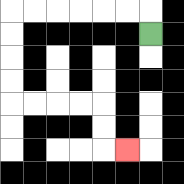{'start': '[6, 1]', 'end': '[5, 6]', 'path_directions': 'U,L,L,L,L,L,L,D,D,D,D,R,R,R,R,D,D,R', 'path_coordinates': '[[6, 1], [6, 0], [5, 0], [4, 0], [3, 0], [2, 0], [1, 0], [0, 0], [0, 1], [0, 2], [0, 3], [0, 4], [1, 4], [2, 4], [3, 4], [4, 4], [4, 5], [4, 6], [5, 6]]'}